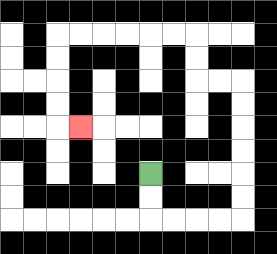{'start': '[6, 7]', 'end': '[3, 5]', 'path_directions': 'D,D,R,R,R,R,U,U,U,U,U,U,L,L,U,U,L,L,L,L,L,L,D,D,D,D,R', 'path_coordinates': '[[6, 7], [6, 8], [6, 9], [7, 9], [8, 9], [9, 9], [10, 9], [10, 8], [10, 7], [10, 6], [10, 5], [10, 4], [10, 3], [9, 3], [8, 3], [8, 2], [8, 1], [7, 1], [6, 1], [5, 1], [4, 1], [3, 1], [2, 1], [2, 2], [2, 3], [2, 4], [2, 5], [3, 5]]'}